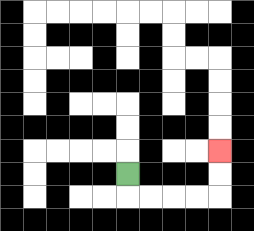{'start': '[5, 7]', 'end': '[9, 6]', 'path_directions': 'D,R,R,R,R,U,U', 'path_coordinates': '[[5, 7], [5, 8], [6, 8], [7, 8], [8, 8], [9, 8], [9, 7], [9, 6]]'}